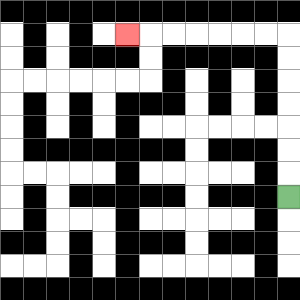{'start': '[12, 8]', 'end': '[5, 1]', 'path_directions': 'U,U,U,U,U,U,U,L,L,L,L,L,L,L', 'path_coordinates': '[[12, 8], [12, 7], [12, 6], [12, 5], [12, 4], [12, 3], [12, 2], [12, 1], [11, 1], [10, 1], [9, 1], [8, 1], [7, 1], [6, 1], [5, 1]]'}